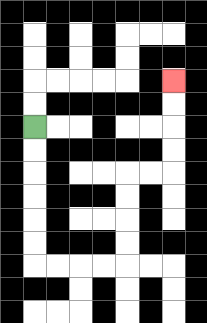{'start': '[1, 5]', 'end': '[7, 3]', 'path_directions': 'D,D,D,D,D,D,R,R,R,R,U,U,U,U,R,R,U,U,U,U', 'path_coordinates': '[[1, 5], [1, 6], [1, 7], [1, 8], [1, 9], [1, 10], [1, 11], [2, 11], [3, 11], [4, 11], [5, 11], [5, 10], [5, 9], [5, 8], [5, 7], [6, 7], [7, 7], [7, 6], [7, 5], [7, 4], [7, 3]]'}